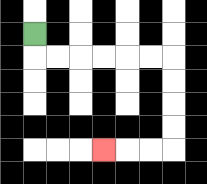{'start': '[1, 1]', 'end': '[4, 6]', 'path_directions': 'D,R,R,R,R,R,R,D,D,D,D,L,L,L', 'path_coordinates': '[[1, 1], [1, 2], [2, 2], [3, 2], [4, 2], [5, 2], [6, 2], [7, 2], [7, 3], [7, 4], [7, 5], [7, 6], [6, 6], [5, 6], [4, 6]]'}